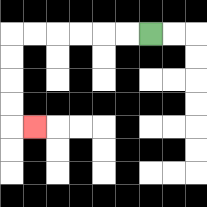{'start': '[6, 1]', 'end': '[1, 5]', 'path_directions': 'L,L,L,L,L,L,D,D,D,D,R', 'path_coordinates': '[[6, 1], [5, 1], [4, 1], [3, 1], [2, 1], [1, 1], [0, 1], [0, 2], [0, 3], [0, 4], [0, 5], [1, 5]]'}